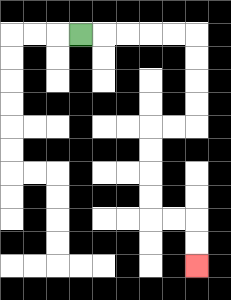{'start': '[3, 1]', 'end': '[8, 11]', 'path_directions': 'R,R,R,R,R,D,D,D,D,L,L,D,D,D,D,R,R,D,D', 'path_coordinates': '[[3, 1], [4, 1], [5, 1], [6, 1], [7, 1], [8, 1], [8, 2], [8, 3], [8, 4], [8, 5], [7, 5], [6, 5], [6, 6], [6, 7], [6, 8], [6, 9], [7, 9], [8, 9], [8, 10], [8, 11]]'}